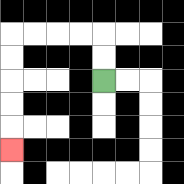{'start': '[4, 3]', 'end': '[0, 6]', 'path_directions': 'U,U,L,L,L,L,D,D,D,D,D', 'path_coordinates': '[[4, 3], [4, 2], [4, 1], [3, 1], [2, 1], [1, 1], [0, 1], [0, 2], [0, 3], [0, 4], [0, 5], [0, 6]]'}